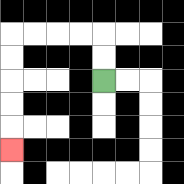{'start': '[4, 3]', 'end': '[0, 6]', 'path_directions': 'U,U,L,L,L,L,D,D,D,D,D', 'path_coordinates': '[[4, 3], [4, 2], [4, 1], [3, 1], [2, 1], [1, 1], [0, 1], [0, 2], [0, 3], [0, 4], [0, 5], [0, 6]]'}